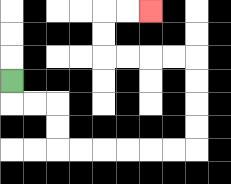{'start': '[0, 3]', 'end': '[6, 0]', 'path_directions': 'D,R,R,D,D,R,R,R,R,R,R,U,U,U,U,L,L,L,L,U,U,R,R', 'path_coordinates': '[[0, 3], [0, 4], [1, 4], [2, 4], [2, 5], [2, 6], [3, 6], [4, 6], [5, 6], [6, 6], [7, 6], [8, 6], [8, 5], [8, 4], [8, 3], [8, 2], [7, 2], [6, 2], [5, 2], [4, 2], [4, 1], [4, 0], [5, 0], [6, 0]]'}